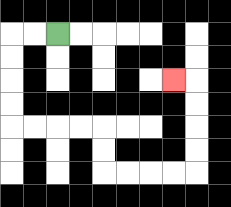{'start': '[2, 1]', 'end': '[7, 3]', 'path_directions': 'L,L,D,D,D,D,R,R,R,R,D,D,R,R,R,R,U,U,U,U,L', 'path_coordinates': '[[2, 1], [1, 1], [0, 1], [0, 2], [0, 3], [0, 4], [0, 5], [1, 5], [2, 5], [3, 5], [4, 5], [4, 6], [4, 7], [5, 7], [6, 7], [7, 7], [8, 7], [8, 6], [8, 5], [8, 4], [8, 3], [7, 3]]'}